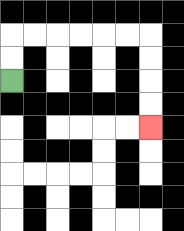{'start': '[0, 3]', 'end': '[6, 5]', 'path_directions': 'U,U,R,R,R,R,R,R,D,D,D,D', 'path_coordinates': '[[0, 3], [0, 2], [0, 1], [1, 1], [2, 1], [3, 1], [4, 1], [5, 1], [6, 1], [6, 2], [6, 3], [6, 4], [6, 5]]'}